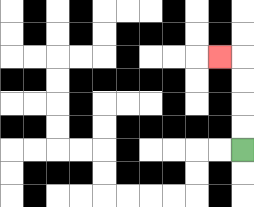{'start': '[10, 6]', 'end': '[9, 2]', 'path_directions': 'U,U,U,U,L', 'path_coordinates': '[[10, 6], [10, 5], [10, 4], [10, 3], [10, 2], [9, 2]]'}